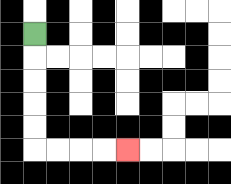{'start': '[1, 1]', 'end': '[5, 6]', 'path_directions': 'D,D,D,D,D,R,R,R,R', 'path_coordinates': '[[1, 1], [1, 2], [1, 3], [1, 4], [1, 5], [1, 6], [2, 6], [3, 6], [4, 6], [5, 6]]'}